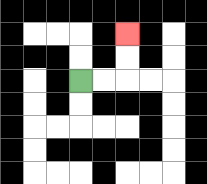{'start': '[3, 3]', 'end': '[5, 1]', 'path_directions': 'R,R,U,U', 'path_coordinates': '[[3, 3], [4, 3], [5, 3], [5, 2], [5, 1]]'}